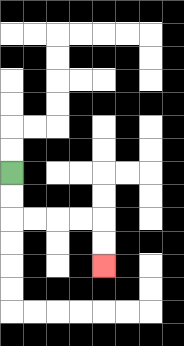{'start': '[0, 7]', 'end': '[4, 11]', 'path_directions': 'D,D,R,R,R,R,D,D', 'path_coordinates': '[[0, 7], [0, 8], [0, 9], [1, 9], [2, 9], [3, 9], [4, 9], [4, 10], [4, 11]]'}